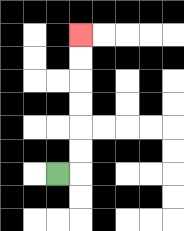{'start': '[2, 7]', 'end': '[3, 1]', 'path_directions': 'R,U,U,U,U,U,U', 'path_coordinates': '[[2, 7], [3, 7], [3, 6], [3, 5], [3, 4], [3, 3], [3, 2], [3, 1]]'}